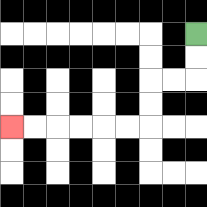{'start': '[8, 1]', 'end': '[0, 5]', 'path_directions': 'D,D,L,L,D,D,L,L,L,L,L,L', 'path_coordinates': '[[8, 1], [8, 2], [8, 3], [7, 3], [6, 3], [6, 4], [6, 5], [5, 5], [4, 5], [3, 5], [2, 5], [1, 5], [0, 5]]'}